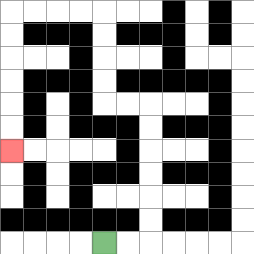{'start': '[4, 10]', 'end': '[0, 6]', 'path_directions': 'R,R,U,U,U,U,U,U,L,L,U,U,U,U,L,L,L,L,D,D,D,D,D,D', 'path_coordinates': '[[4, 10], [5, 10], [6, 10], [6, 9], [6, 8], [6, 7], [6, 6], [6, 5], [6, 4], [5, 4], [4, 4], [4, 3], [4, 2], [4, 1], [4, 0], [3, 0], [2, 0], [1, 0], [0, 0], [0, 1], [0, 2], [0, 3], [0, 4], [0, 5], [0, 6]]'}